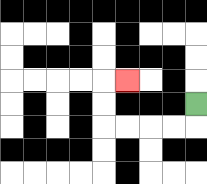{'start': '[8, 4]', 'end': '[5, 3]', 'path_directions': 'D,L,L,L,L,U,U,R', 'path_coordinates': '[[8, 4], [8, 5], [7, 5], [6, 5], [5, 5], [4, 5], [4, 4], [4, 3], [5, 3]]'}